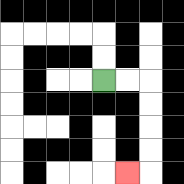{'start': '[4, 3]', 'end': '[5, 7]', 'path_directions': 'R,R,D,D,D,D,L', 'path_coordinates': '[[4, 3], [5, 3], [6, 3], [6, 4], [6, 5], [6, 6], [6, 7], [5, 7]]'}